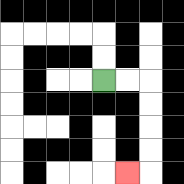{'start': '[4, 3]', 'end': '[5, 7]', 'path_directions': 'R,R,D,D,D,D,L', 'path_coordinates': '[[4, 3], [5, 3], [6, 3], [6, 4], [6, 5], [6, 6], [6, 7], [5, 7]]'}